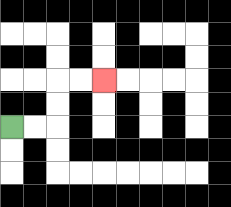{'start': '[0, 5]', 'end': '[4, 3]', 'path_directions': 'R,R,U,U,R,R', 'path_coordinates': '[[0, 5], [1, 5], [2, 5], [2, 4], [2, 3], [3, 3], [4, 3]]'}